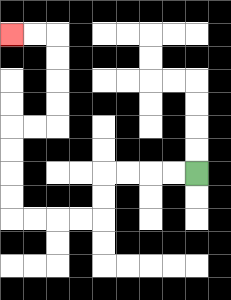{'start': '[8, 7]', 'end': '[0, 1]', 'path_directions': 'L,L,L,L,D,D,L,L,L,L,U,U,U,U,R,R,U,U,U,U,L,L', 'path_coordinates': '[[8, 7], [7, 7], [6, 7], [5, 7], [4, 7], [4, 8], [4, 9], [3, 9], [2, 9], [1, 9], [0, 9], [0, 8], [0, 7], [0, 6], [0, 5], [1, 5], [2, 5], [2, 4], [2, 3], [2, 2], [2, 1], [1, 1], [0, 1]]'}